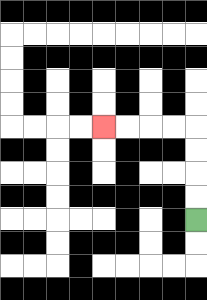{'start': '[8, 9]', 'end': '[4, 5]', 'path_directions': 'U,U,U,U,L,L,L,L', 'path_coordinates': '[[8, 9], [8, 8], [8, 7], [8, 6], [8, 5], [7, 5], [6, 5], [5, 5], [4, 5]]'}